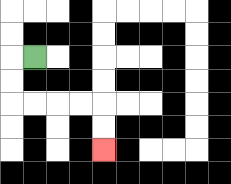{'start': '[1, 2]', 'end': '[4, 6]', 'path_directions': 'L,D,D,R,R,R,R,D,D', 'path_coordinates': '[[1, 2], [0, 2], [0, 3], [0, 4], [1, 4], [2, 4], [3, 4], [4, 4], [4, 5], [4, 6]]'}